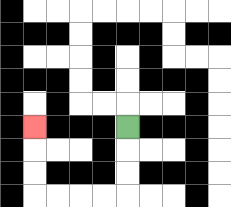{'start': '[5, 5]', 'end': '[1, 5]', 'path_directions': 'D,D,D,L,L,L,L,U,U,U', 'path_coordinates': '[[5, 5], [5, 6], [5, 7], [5, 8], [4, 8], [3, 8], [2, 8], [1, 8], [1, 7], [1, 6], [1, 5]]'}